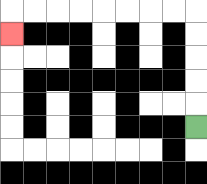{'start': '[8, 5]', 'end': '[0, 1]', 'path_directions': 'U,U,U,U,U,L,L,L,L,L,L,L,L,D', 'path_coordinates': '[[8, 5], [8, 4], [8, 3], [8, 2], [8, 1], [8, 0], [7, 0], [6, 0], [5, 0], [4, 0], [3, 0], [2, 0], [1, 0], [0, 0], [0, 1]]'}